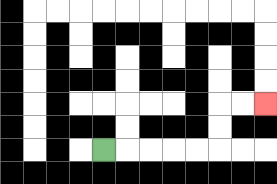{'start': '[4, 6]', 'end': '[11, 4]', 'path_directions': 'R,R,R,R,R,U,U,R,R', 'path_coordinates': '[[4, 6], [5, 6], [6, 6], [7, 6], [8, 6], [9, 6], [9, 5], [9, 4], [10, 4], [11, 4]]'}